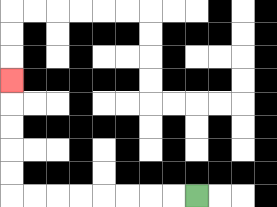{'start': '[8, 8]', 'end': '[0, 3]', 'path_directions': 'L,L,L,L,L,L,L,L,U,U,U,U,U', 'path_coordinates': '[[8, 8], [7, 8], [6, 8], [5, 8], [4, 8], [3, 8], [2, 8], [1, 8], [0, 8], [0, 7], [0, 6], [0, 5], [0, 4], [0, 3]]'}